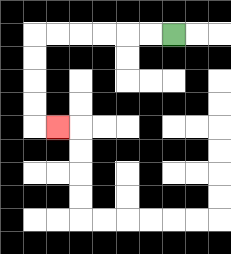{'start': '[7, 1]', 'end': '[2, 5]', 'path_directions': 'L,L,L,L,L,L,D,D,D,D,R', 'path_coordinates': '[[7, 1], [6, 1], [5, 1], [4, 1], [3, 1], [2, 1], [1, 1], [1, 2], [1, 3], [1, 4], [1, 5], [2, 5]]'}